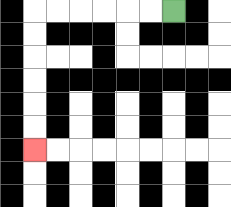{'start': '[7, 0]', 'end': '[1, 6]', 'path_directions': 'L,L,L,L,L,L,D,D,D,D,D,D', 'path_coordinates': '[[7, 0], [6, 0], [5, 0], [4, 0], [3, 0], [2, 0], [1, 0], [1, 1], [1, 2], [1, 3], [1, 4], [1, 5], [1, 6]]'}